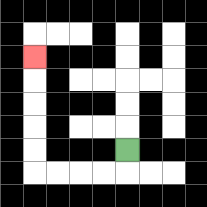{'start': '[5, 6]', 'end': '[1, 2]', 'path_directions': 'D,L,L,L,L,U,U,U,U,U', 'path_coordinates': '[[5, 6], [5, 7], [4, 7], [3, 7], [2, 7], [1, 7], [1, 6], [1, 5], [1, 4], [1, 3], [1, 2]]'}